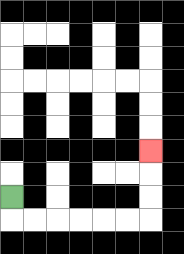{'start': '[0, 8]', 'end': '[6, 6]', 'path_directions': 'D,R,R,R,R,R,R,U,U,U', 'path_coordinates': '[[0, 8], [0, 9], [1, 9], [2, 9], [3, 9], [4, 9], [5, 9], [6, 9], [6, 8], [6, 7], [6, 6]]'}